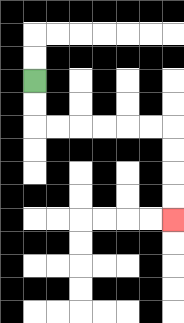{'start': '[1, 3]', 'end': '[7, 9]', 'path_directions': 'D,D,R,R,R,R,R,R,D,D,D,D', 'path_coordinates': '[[1, 3], [1, 4], [1, 5], [2, 5], [3, 5], [4, 5], [5, 5], [6, 5], [7, 5], [7, 6], [7, 7], [7, 8], [7, 9]]'}